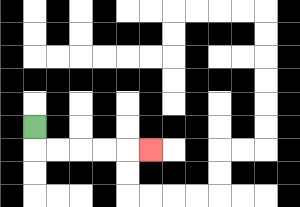{'start': '[1, 5]', 'end': '[6, 6]', 'path_directions': 'D,R,R,R,R,R', 'path_coordinates': '[[1, 5], [1, 6], [2, 6], [3, 6], [4, 6], [5, 6], [6, 6]]'}